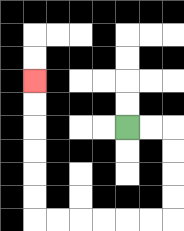{'start': '[5, 5]', 'end': '[1, 3]', 'path_directions': 'R,R,D,D,D,D,L,L,L,L,L,L,U,U,U,U,U,U', 'path_coordinates': '[[5, 5], [6, 5], [7, 5], [7, 6], [7, 7], [7, 8], [7, 9], [6, 9], [5, 9], [4, 9], [3, 9], [2, 9], [1, 9], [1, 8], [1, 7], [1, 6], [1, 5], [1, 4], [1, 3]]'}